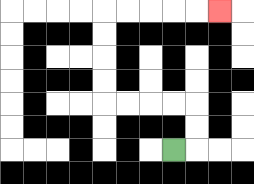{'start': '[7, 6]', 'end': '[9, 0]', 'path_directions': 'R,U,U,L,L,L,L,U,U,U,U,R,R,R,R,R', 'path_coordinates': '[[7, 6], [8, 6], [8, 5], [8, 4], [7, 4], [6, 4], [5, 4], [4, 4], [4, 3], [4, 2], [4, 1], [4, 0], [5, 0], [6, 0], [7, 0], [8, 0], [9, 0]]'}